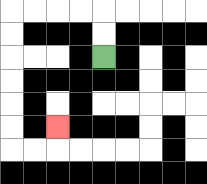{'start': '[4, 2]', 'end': '[2, 5]', 'path_directions': 'U,U,L,L,L,L,D,D,D,D,D,D,R,R,U', 'path_coordinates': '[[4, 2], [4, 1], [4, 0], [3, 0], [2, 0], [1, 0], [0, 0], [0, 1], [0, 2], [0, 3], [0, 4], [0, 5], [0, 6], [1, 6], [2, 6], [2, 5]]'}